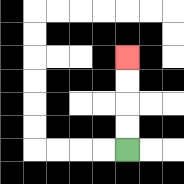{'start': '[5, 6]', 'end': '[5, 2]', 'path_directions': 'U,U,U,U', 'path_coordinates': '[[5, 6], [5, 5], [5, 4], [5, 3], [5, 2]]'}